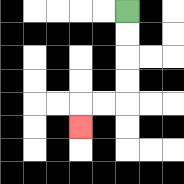{'start': '[5, 0]', 'end': '[3, 5]', 'path_directions': 'D,D,D,D,L,L,D', 'path_coordinates': '[[5, 0], [5, 1], [5, 2], [5, 3], [5, 4], [4, 4], [3, 4], [3, 5]]'}